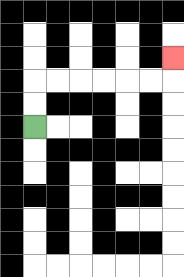{'start': '[1, 5]', 'end': '[7, 2]', 'path_directions': 'U,U,R,R,R,R,R,R,U', 'path_coordinates': '[[1, 5], [1, 4], [1, 3], [2, 3], [3, 3], [4, 3], [5, 3], [6, 3], [7, 3], [7, 2]]'}